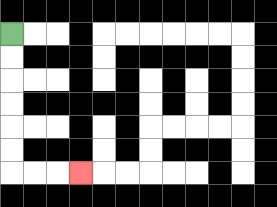{'start': '[0, 1]', 'end': '[3, 7]', 'path_directions': 'D,D,D,D,D,D,R,R,R', 'path_coordinates': '[[0, 1], [0, 2], [0, 3], [0, 4], [0, 5], [0, 6], [0, 7], [1, 7], [2, 7], [3, 7]]'}